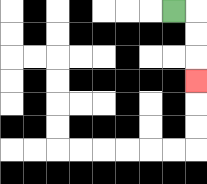{'start': '[7, 0]', 'end': '[8, 3]', 'path_directions': 'R,D,D,D', 'path_coordinates': '[[7, 0], [8, 0], [8, 1], [8, 2], [8, 3]]'}